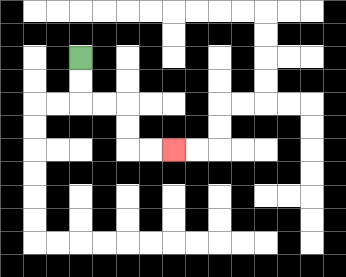{'start': '[3, 2]', 'end': '[7, 6]', 'path_directions': 'D,D,R,R,D,D,R,R', 'path_coordinates': '[[3, 2], [3, 3], [3, 4], [4, 4], [5, 4], [5, 5], [5, 6], [6, 6], [7, 6]]'}